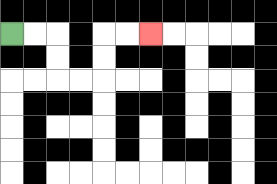{'start': '[0, 1]', 'end': '[6, 1]', 'path_directions': 'R,R,D,D,R,R,U,U,R,R', 'path_coordinates': '[[0, 1], [1, 1], [2, 1], [2, 2], [2, 3], [3, 3], [4, 3], [4, 2], [4, 1], [5, 1], [6, 1]]'}